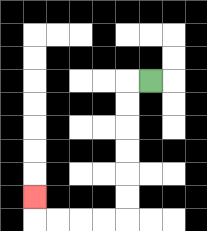{'start': '[6, 3]', 'end': '[1, 8]', 'path_directions': 'L,D,D,D,D,D,D,L,L,L,L,U', 'path_coordinates': '[[6, 3], [5, 3], [5, 4], [5, 5], [5, 6], [5, 7], [5, 8], [5, 9], [4, 9], [3, 9], [2, 9], [1, 9], [1, 8]]'}